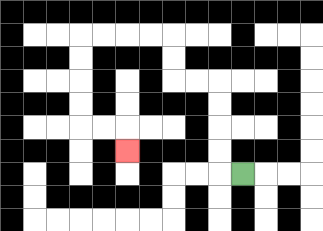{'start': '[10, 7]', 'end': '[5, 6]', 'path_directions': 'L,U,U,U,U,L,L,U,U,L,L,L,L,D,D,D,D,R,R,D', 'path_coordinates': '[[10, 7], [9, 7], [9, 6], [9, 5], [9, 4], [9, 3], [8, 3], [7, 3], [7, 2], [7, 1], [6, 1], [5, 1], [4, 1], [3, 1], [3, 2], [3, 3], [3, 4], [3, 5], [4, 5], [5, 5], [5, 6]]'}